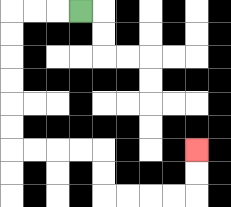{'start': '[3, 0]', 'end': '[8, 6]', 'path_directions': 'L,L,L,D,D,D,D,D,D,R,R,R,R,D,D,R,R,R,R,U,U', 'path_coordinates': '[[3, 0], [2, 0], [1, 0], [0, 0], [0, 1], [0, 2], [0, 3], [0, 4], [0, 5], [0, 6], [1, 6], [2, 6], [3, 6], [4, 6], [4, 7], [4, 8], [5, 8], [6, 8], [7, 8], [8, 8], [8, 7], [8, 6]]'}